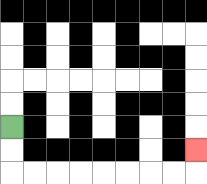{'start': '[0, 5]', 'end': '[8, 6]', 'path_directions': 'D,D,R,R,R,R,R,R,R,R,U', 'path_coordinates': '[[0, 5], [0, 6], [0, 7], [1, 7], [2, 7], [3, 7], [4, 7], [5, 7], [6, 7], [7, 7], [8, 7], [8, 6]]'}